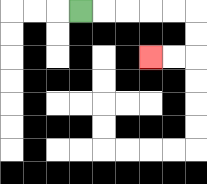{'start': '[3, 0]', 'end': '[6, 2]', 'path_directions': 'R,R,R,R,R,D,D,L,L', 'path_coordinates': '[[3, 0], [4, 0], [5, 0], [6, 0], [7, 0], [8, 0], [8, 1], [8, 2], [7, 2], [6, 2]]'}